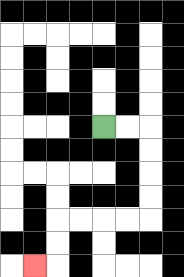{'start': '[4, 5]', 'end': '[1, 11]', 'path_directions': 'R,R,D,D,D,D,L,L,L,L,D,D,L', 'path_coordinates': '[[4, 5], [5, 5], [6, 5], [6, 6], [6, 7], [6, 8], [6, 9], [5, 9], [4, 9], [3, 9], [2, 9], [2, 10], [2, 11], [1, 11]]'}